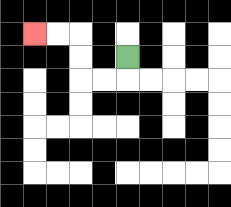{'start': '[5, 2]', 'end': '[1, 1]', 'path_directions': 'D,L,L,U,U,L,L', 'path_coordinates': '[[5, 2], [5, 3], [4, 3], [3, 3], [3, 2], [3, 1], [2, 1], [1, 1]]'}